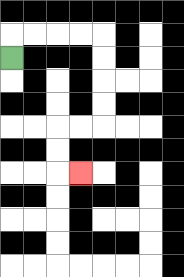{'start': '[0, 2]', 'end': '[3, 7]', 'path_directions': 'U,R,R,R,R,D,D,D,D,L,L,D,D,R', 'path_coordinates': '[[0, 2], [0, 1], [1, 1], [2, 1], [3, 1], [4, 1], [4, 2], [4, 3], [4, 4], [4, 5], [3, 5], [2, 5], [2, 6], [2, 7], [3, 7]]'}